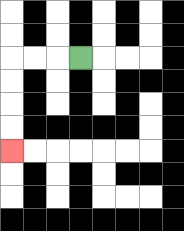{'start': '[3, 2]', 'end': '[0, 6]', 'path_directions': 'L,L,L,D,D,D,D', 'path_coordinates': '[[3, 2], [2, 2], [1, 2], [0, 2], [0, 3], [0, 4], [0, 5], [0, 6]]'}